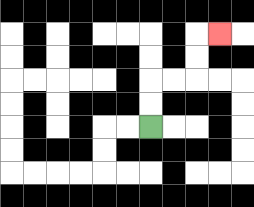{'start': '[6, 5]', 'end': '[9, 1]', 'path_directions': 'U,U,R,R,U,U,R', 'path_coordinates': '[[6, 5], [6, 4], [6, 3], [7, 3], [8, 3], [8, 2], [8, 1], [9, 1]]'}